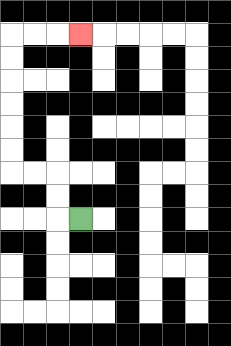{'start': '[3, 9]', 'end': '[3, 1]', 'path_directions': 'L,U,U,L,L,U,U,U,U,U,U,R,R,R', 'path_coordinates': '[[3, 9], [2, 9], [2, 8], [2, 7], [1, 7], [0, 7], [0, 6], [0, 5], [0, 4], [0, 3], [0, 2], [0, 1], [1, 1], [2, 1], [3, 1]]'}